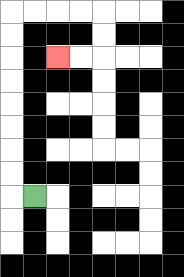{'start': '[1, 8]', 'end': '[2, 2]', 'path_directions': 'L,U,U,U,U,U,U,U,U,R,R,R,R,D,D,L,L', 'path_coordinates': '[[1, 8], [0, 8], [0, 7], [0, 6], [0, 5], [0, 4], [0, 3], [0, 2], [0, 1], [0, 0], [1, 0], [2, 0], [3, 0], [4, 0], [4, 1], [4, 2], [3, 2], [2, 2]]'}